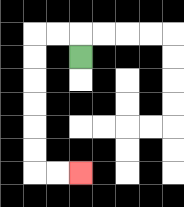{'start': '[3, 2]', 'end': '[3, 7]', 'path_directions': 'U,L,L,D,D,D,D,D,D,R,R', 'path_coordinates': '[[3, 2], [3, 1], [2, 1], [1, 1], [1, 2], [1, 3], [1, 4], [1, 5], [1, 6], [1, 7], [2, 7], [3, 7]]'}